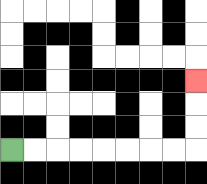{'start': '[0, 6]', 'end': '[8, 3]', 'path_directions': 'R,R,R,R,R,R,R,R,U,U,U', 'path_coordinates': '[[0, 6], [1, 6], [2, 6], [3, 6], [4, 6], [5, 6], [6, 6], [7, 6], [8, 6], [8, 5], [8, 4], [8, 3]]'}